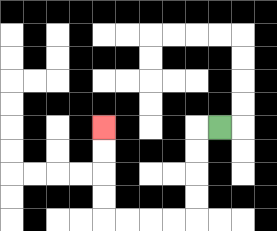{'start': '[9, 5]', 'end': '[4, 5]', 'path_directions': 'L,D,D,D,D,L,L,L,L,U,U,U,U', 'path_coordinates': '[[9, 5], [8, 5], [8, 6], [8, 7], [8, 8], [8, 9], [7, 9], [6, 9], [5, 9], [4, 9], [4, 8], [4, 7], [4, 6], [4, 5]]'}